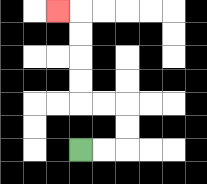{'start': '[3, 6]', 'end': '[2, 0]', 'path_directions': 'R,R,U,U,L,L,U,U,U,U,L', 'path_coordinates': '[[3, 6], [4, 6], [5, 6], [5, 5], [5, 4], [4, 4], [3, 4], [3, 3], [3, 2], [3, 1], [3, 0], [2, 0]]'}